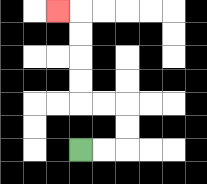{'start': '[3, 6]', 'end': '[2, 0]', 'path_directions': 'R,R,U,U,L,L,U,U,U,U,L', 'path_coordinates': '[[3, 6], [4, 6], [5, 6], [5, 5], [5, 4], [4, 4], [3, 4], [3, 3], [3, 2], [3, 1], [3, 0], [2, 0]]'}